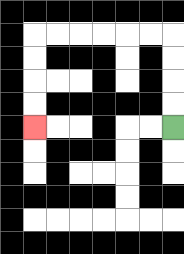{'start': '[7, 5]', 'end': '[1, 5]', 'path_directions': 'U,U,U,U,L,L,L,L,L,L,D,D,D,D', 'path_coordinates': '[[7, 5], [7, 4], [7, 3], [7, 2], [7, 1], [6, 1], [5, 1], [4, 1], [3, 1], [2, 1], [1, 1], [1, 2], [1, 3], [1, 4], [1, 5]]'}